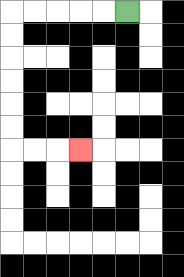{'start': '[5, 0]', 'end': '[3, 6]', 'path_directions': 'L,L,L,L,L,D,D,D,D,D,D,R,R,R', 'path_coordinates': '[[5, 0], [4, 0], [3, 0], [2, 0], [1, 0], [0, 0], [0, 1], [0, 2], [0, 3], [0, 4], [0, 5], [0, 6], [1, 6], [2, 6], [3, 6]]'}